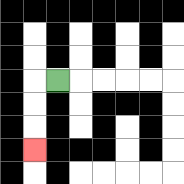{'start': '[2, 3]', 'end': '[1, 6]', 'path_directions': 'L,D,D,D', 'path_coordinates': '[[2, 3], [1, 3], [1, 4], [1, 5], [1, 6]]'}